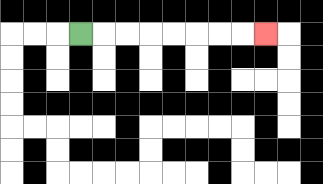{'start': '[3, 1]', 'end': '[11, 1]', 'path_directions': 'R,R,R,R,R,R,R,R', 'path_coordinates': '[[3, 1], [4, 1], [5, 1], [6, 1], [7, 1], [8, 1], [9, 1], [10, 1], [11, 1]]'}